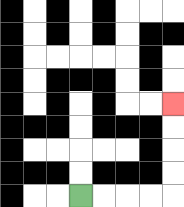{'start': '[3, 8]', 'end': '[7, 4]', 'path_directions': 'R,R,R,R,U,U,U,U', 'path_coordinates': '[[3, 8], [4, 8], [5, 8], [6, 8], [7, 8], [7, 7], [7, 6], [7, 5], [7, 4]]'}